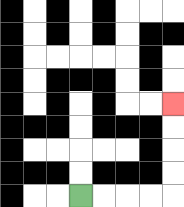{'start': '[3, 8]', 'end': '[7, 4]', 'path_directions': 'R,R,R,R,U,U,U,U', 'path_coordinates': '[[3, 8], [4, 8], [5, 8], [6, 8], [7, 8], [7, 7], [7, 6], [7, 5], [7, 4]]'}